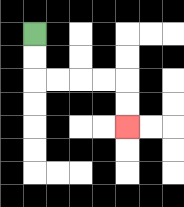{'start': '[1, 1]', 'end': '[5, 5]', 'path_directions': 'D,D,R,R,R,R,D,D', 'path_coordinates': '[[1, 1], [1, 2], [1, 3], [2, 3], [3, 3], [4, 3], [5, 3], [5, 4], [5, 5]]'}